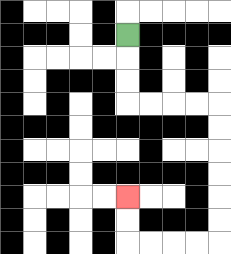{'start': '[5, 1]', 'end': '[5, 8]', 'path_directions': 'D,D,D,R,R,R,R,D,D,D,D,D,D,L,L,L,L,U,U', 'path_coordinates': '[[5, 1], [5, 2], [5, 3], [5, 4], [6, 4], [7, 4], [8, 4], [9, 4], [9, 5], [9, 6], [9, 7], [9, 8], [9, 9], [9, 10], [8, 10], [7, 10], [6, 10], [5, 10], [5, 9], [5, 8]]'}